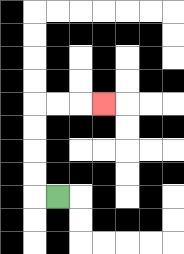{'start': '[2, 8]', 'end': '[4, 4]', 'path_directions': 'L,U,U,U,U,R,R,R', 'path_coordinates': '[[2, 8], [1, 8], [1, 7], [1, 6], [1, 5], [1, 4], [2, 4], [3, 4], [4, 4]]'}